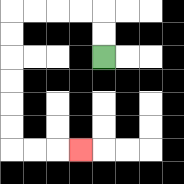{'start': '[4, 2]', 'end': '[3, 6]', 'path_directions': 'U,U,L,L,L,L,D,D,D,D,D,D,R,R,R', 'path_coordinates': '[[4, 2], [4, 1], [4, 0], [3, 0], [2, 0], [1, 0], [0, 0], [0, 1], [0, 2], [0, 3], [0, 4], [0, 5], [0, 6], [1, 6], [2, 6], [3, 6]]'}